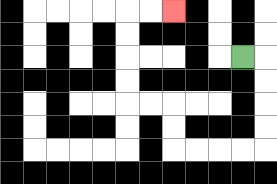{'start': '[10, 2]', 'end': '[7, 0]', 'path_directions': 'R,D,D,D,D,L,L,L,L,U,U,L,L,U,U,U,U,R,R', 'path_coordinates': '[[10, 2], [11, 2], [11, 3], [11, 4], [11, 5], [11, 6], [10, 6], [9, 6], [8, 6], [7, 6], [7, 5], [7, 4], [6, 4], [5, 4], [5, 3], [5, 2], [5, 1], [5, 0], [6, 0], [7, 0]]'}